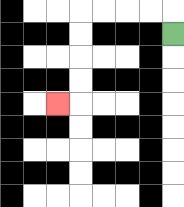{'start': '[7, 1]', 'end': '[2, 4]', 'path_directions': 'U,L,L,L,L,D,D,D,D,L', 'path_coordinates': '[[7, 1], [7, 0], [6, 0], [5, 0], [4, 0], [3, 0], [3, 1], [3, 2], [3, 3], [3, 4], [2, 4]]'}